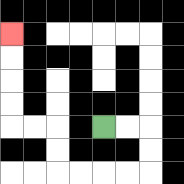{'start': '[4, 5]', 'end': '[0, 1]', 'path_directions': 'R,R,D,D,L,L,L,L,U,U,L,L,U,U,U,U', 'path_coordinates': '[[4, 5], [5, 5], [6, 5], [6, 6], [6, 7], [5, 7], [4, 7], [3, 7], [2, 7], [2, 6], [2, 5], [1, 5], [0, 5], [0, 4], [0, 3], [0, 2], [0, 1]]'}